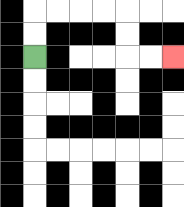{'start': '[1, 2]', 'end': '[7, 2]', 'path_directions': 'U,U,R,R,R,R,D,D,R,R', 'path_coordinates': '[[1, 2], [1, 1], [1, 0], [2, 0], [3, 0], [4, 0], [5, 0], [5, 1], [5, 2], [6, 2], [7, 2]]'}